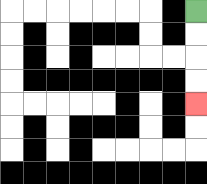{'start': '[8, 0]', 'end': '[8, 4]', 'path_directions': 'D,D,D,D', 'path_coordinates': '[[8, 0], [8, 1], [8, 2], [8, 3], [8, 4]]'}